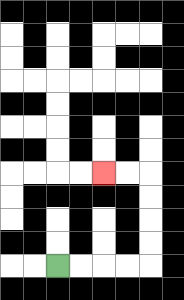{'start': '[2, 11]', 'end': '[4, 7]', 'path_directions': 'R,R,R,R,U,U,U,U,L,L', 'path_coordinates': '[[2, 11], [3, 11], [4, 11], [5, 11], [6, 11], [6, 10], [6, 9], [6, 8], [6, 7], [5, 7], [4, 7]]'}